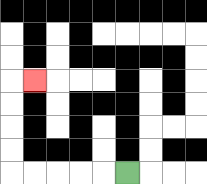{'start': '[5, 7]', 'end': '[1, 3]', 'path_directions': 'L,L,L,L,L,U,U,U,U,R', 'path_coordinates': '[[5, 7], [4, 7], [3, 7], [2, 7], [1, 7], [0, 7], [0, 6], [0, 5], [0, 4], [0, 3], [1, 3]]'}